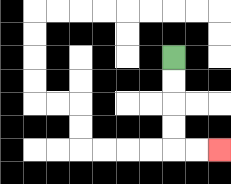{'start': '[7, 2]', 'end': '[9, 6]', 'path_directions': 'D,D,D,D,R,R', 'path_coordinates': '[[7, 2], [7, 3], [7, 4], [7, 5], [7, 6], [8, 6], [9, 6]]'}